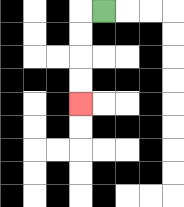{'start': '[4, 0]', 'end': '[3, 4]', 'path_directions': 'L,D,D,D,D', 'path_coordinates': '[[4, 0], [3, 0], [3, 1], [3, 2], [3, 3], [3, 4]]'}